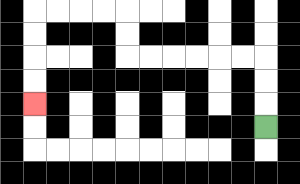{'start': '[11, 5]', 'end': '[1, 4]', 'path_directions': 'U,U,U,L,L,L,L,L,L,U,U,L,L,L,L,D,D,D,D', 'path_coordinates': '[[11, 5], [11, 4], [11, 3], [11, 2], [10, 2], [9, 2], [8, 2], [7, 2], [6, 2], [5, 2], [5, 1], [5, 0], [4, 0], [3, 0], [2, 0], [1, 0], [1, 1], [1, 2], [1, 3], [1, 4]]'}